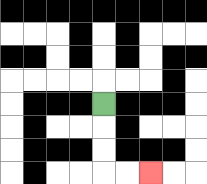{'start': '[4, 4]', 'end': '[6, 7]', 'path_directions': 'D,D,D,R,R', 'path_coordinates': '[[4, 4], [4, 5], [4, 6], [4, 7], [5, 7], [6, 7]]'}